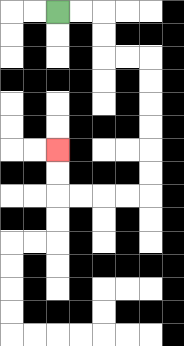{'start': '[2, 0]', 'end': '[2, 6]', 'path_directions': 'R,R,D,D,R,R,D,D,D,D,D,D,L,L,L,L,U,U', 'path_coordinates': '[[2, 0], [3, 0], [4, 0], [4, 1], [4, 2], [5, 2], [6, 2], [6, 3], [6, 4], [6, 5], [6, 6], [6, 7], [6, 8], [5, 8], [4, 8], [3, 8], [2, 8], [2, 7], [2, 6]]'}